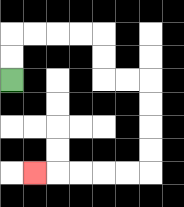{'start': '[0, 3]', 'end': '[1, 7]', 'path_directions': 'U,U,R,R,R,R,D,D,R,R,D,D,D,D,L,L,L,L,L', 'path_coordinates': '[[0, 3], [0, 2], [0, 1], [1, 1], [2, 1], [3, 1], [4, 1], [4, 2], [4, 3], [5, 3], [6, 3], [6, 4], [6, 5], [6, 6], [6, 7], [5, 7], [4, 7], [3, 7], [2, 7], [1, 7]]'}